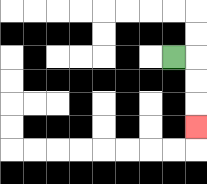{'start': '[7, 2]', 'end': '[8, 5]', 'path_directions': 'R,D,D,D', 'path_coordinates': '[[7, 2], [8, 2], [8, 3], [8, 4], [8, 5]]'}